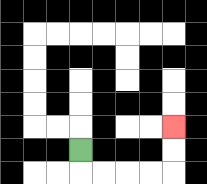{'start': '[3, 6]', 'end': '[7, 5]', 'path_directions': 'D,R,R,R,R,U,U', 'path_coordinates': '[[3, 6], [3, 7], [4, 7], [5, 7], [6, 7], [7, 7], [7, 6], [7, 5]]'}